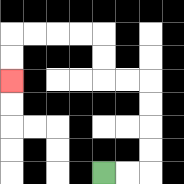{'start': '[4, 7]', 'end': '[0, 3]', 'path_directions': 'R,R,U,U,U,U,L,L,U,U,L,L,L,L,D,D', 'path_coordinates': '[[4, 7], [5, 7], [6, 7], [6, 6], [6, 5], [6, 4], [6, 3], [5, 3], [4, 3], [4, 2], [4, 1], [3, 1], [2, 1], [1, 1], [0, 1], [0, 2], [0, 3]]'}